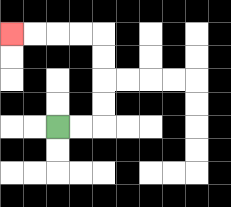{'start': '[2, 5]', 'end': '[0, 1]', 'path_directions': 'R,R,U,U,U,U,L,L,L,L', 'path_coordinates': '[[2, 5], [3, 5], [4, 5], [4, 4], [4, 3], [4, 2], [4, 1], [3, 1], [2, 1], [1, 1], [0, 1]]'}